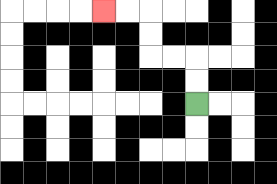{'start': '[8, 4]', 'end': '[4, 0]', 'path_directions': 'U,U,L,L,U,U,L,L', 'path_coordinates': '[[8, 4], [8, 3], [8, 2], [7, 2], [6, 2], [6, 1], [6, 0], [5, 0], [4, 0]]'}